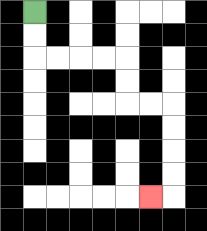{'start': '[1, 0]', 'end': '[6, 8]', 'path_directions': 'D,D,R,R,R,R,D,D,R,R,D,D,D,D,L', 'path_coordinates': '[[1, 0], [1, 1], [1, 2], [2, 2], [3, 2], [4, 2], [5, 2], [5, 3], [5, 4], [6, 4], [7, 4], [7, 5], [7, 6], [7, 7], [7, 8], [6, 8]]'}